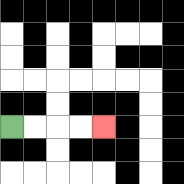{'start': '[0, 5]', 'end': '[4, 5]', 'path_directions': 'R,R,R,R', 'path_coordinates': '[[0, 5], [1, 5], [2, 5], [3, 5], [4, 5]]'}